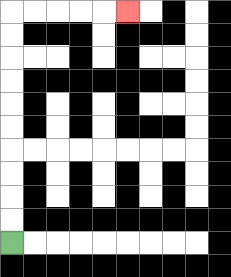{'start': '[0, 10]', 'end': '[5, 0]', 'path_directions': 'U,U,U,U,U,U,U,U,U,U,R,R,R,R,R', 'path_coordinates': '[[0, 10], [0, 9], [0, 8], [0, 7], [0, 6], [0, 5], [0, 4], [0, 3], [0, 2], [0, 1], [0, 0], [1, 0], [2, 0], [3, 0], [4, 0], [5, 0]]'}